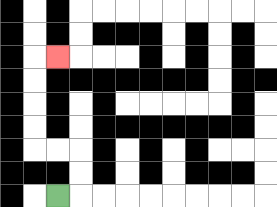{'start': '[2, 8]', 'end': '[2, 2]', 'path_directions': 'R,U,U,L,L,U,U,U,U,R', 'path_coordinates': '[[2, 8], [3, 8], [3, 7], [3, 6], [2, 6], [1, 6], [1, 5], [1, 4], [1, 3], [1, 2], [2, 2]]'}